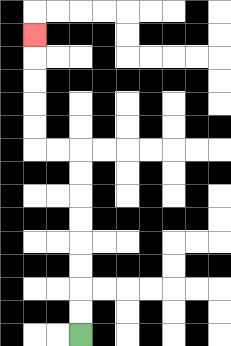{'start': '[3, 14]', 'end': '[1, 1]', 'path_directions': 'U,U,U,U,U,U,U,U,L,L,U,U,U,U,U', 'path_coordinates': '[[3, 14], [3, 13], [3, 12], [3, 11], [3, 10], [3, 9], [3, 8], [3, 7], [3, 6], [2, 6], [1, 6], [1, 5], [1, 4], [1, 3], [1, 2], [1, 1]]'}